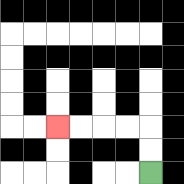{'start': '[6, 7]', 'end': '[2, 5]', 'path_directions': 'U,U,L,L,L,L', 'path_coordinates': '[[6, 7], [6, 6], [6, 5], [5, 5], [4, 5], [3, 5], [2, 5]]'}